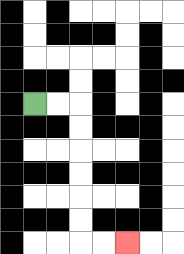{'start': '[1, 4]', 'end': '[5, 10]', 'path_directions': 'R,R,D,D,D,D,D,D,R,R', 'path_coordinates': '[[1, 4], [2, 4], [3, 4], [3, 5], [3, 6], [3, 7], [3, 8], [3, 9], [3, 10], [4, 10], [5, 10]]'}